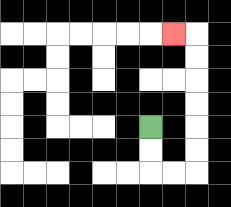{'start': '[6, 5]', 'end': '[7, 1]', 'path_directions': 'D,D,R,R,U,U,U,U,U,U,L', 'path_coordinates': '[[6, 5], [6, 6], [6, 7], [7, 7], [8, 7], [8, 6], [8, 5], [8, 4], [8, 3], [8, 2], [8, 1], [7, 1]]'}